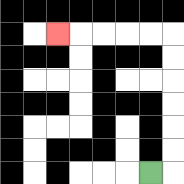{'start': '[6, 7]', 'end': '[2, 1]', 'path_directions': 'R,U,U,U,U,U,U,L,L,L,L,L', 'path_coordinates': '[[6, 7], [7, 7], [7, 6], [7, 5], [7, 4], [7, 3], [7, 2], [7, 1], [6, 1], [5, 1], [4, 1], [3, 1], [2, 1]]'}